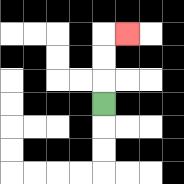{'start': '[4, 4]', 'end': '[5, 1]', 'path_directions': 'U,U,U,R', 'path_coordinates': '[[4, 4], [4, 3], [4, 2], [4, 1], [5, 1]]'}